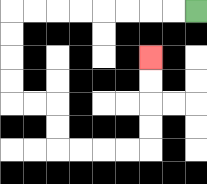{'start': '[8, 0]', 'end': '[6, 2]', 'path_directions': 'L,L,L,L,L,L,L,L,D,D,D,D,R,R,D,D,R,R,R,R,U,U,U,U', 'path_coordinates': '[[8, 0], [7, 0], [6, 0], [5, 0], [4, 0], [3, 0], [2, 0], [1, 0], [0, 0], [0, 1], [0, 2], [0, 3], [0, 4], [1, 4], [2, 4], [2, 5], [2, 6], [3, 6], [4, 6], [5, 6], [6, 6], [6, 5], [6, 4], [6, 3], [6, 2]]'}